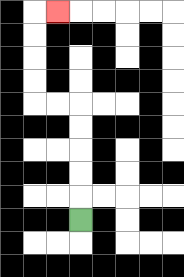{'start': '[3, 9]', 'end': '[2, 0]', 'path_directions': 'U,U,U,U,U,L,L,U,U,U,U,R', 'path_coordinates': '[[3, 9], [3, 8], [3, 7], [3, 6], [3, 5], [3, 4], [2, 4], [1, 4], [1, 3], [1, 2], [1, 1], [1, 0], [2, 0]]'}